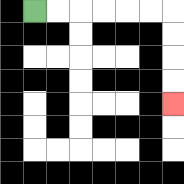{'start': '[1, 0]', 'end': '[7, 4]', 'path_directions': 'R,R,R,R,R,R,D,D,D,D', 'path_coordinates': '[[1, 0], [2, 0], [3, 0], [4, 0], [5, 0], [6, 0], [7, 0], [7, 1], [7, 2], [7, 3], [7, 4]]'}